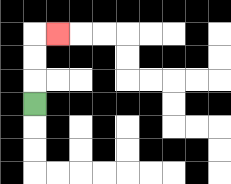{'start': '[1, 4]', 'end': '[2, 1]', 'path_directions': 'U,U,U,R', 'path_coordinates': '[[1, 4], [1, 3], [1, 2], [1, 1], [2, 1]]'}